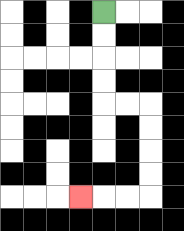{'start': '[4, 0]', 'end': '[3, 8]', 'path_directions': 'D,D,D,D,R,R,D,D,D,D,L,L,L', 'path_coordinates': '[[4, 0], [4, 1], [4, 2], [4, 3], [4, 4], [5, 4], [6, 4], [6, 5], [6, 6], [6, 7], [6, 8], [5, 8], [4, 8], [3, 8]]'}